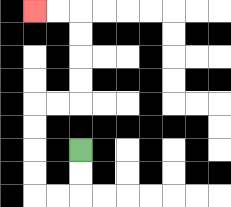{'start': '[3, 6]', 'end': '[1, 0]', 'path_directions': 'D,D,L,L,U,U,U,U,R,R,U,U,U,U,L,L', 'path_coordinates': '[[3, 6], [3, 7], [3, 8], [2, 8], [1, 8], [1, 7], [1, 6], [1, 5], [1, 4], [2, 4], [3, 4], [3, 3], [3, 2], [3, 1], [3, 0], [2, 0], [1, 0]]'}